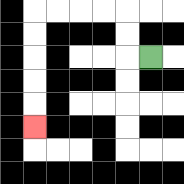{'start': '[6, 2]', 'end': '[1, 5]', 'path_directions': 'L,U,U,L,L,L,L,D,D,D,D,D', 'path_coordinates': '[[6, 2], [5, 2], [5, 1], [5, 0], [4, 0], [3, 0], [2, 0], [1, 0], [1, 1], [1, 2], [1, 3], [1, 4], [1, 5]]'}